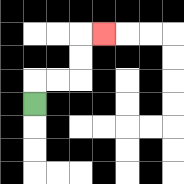{'start': '[1, 4]', 'end': '[4, 1]', 'path_directions': 'U,R,R,U,U,R', 'path_coordinates': '[[1, 4], [1, 3], [2, 3], [3, 3], [3, 2], [3, 1], [4, 1]]'}